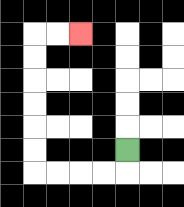{'start': '[5, 6]', 'end': '[3, 1]', 'path_directions': 'D,L,L,L,L,U,U,U,U,U,U,R,R', 'path_coordinates': '[[5, 6], [5, 7], [4, 7], [3, 7], [2, 7], [1, 7], [1, 6], [1, 5], [1, 4], [1, 3], [1, 2], [1, 1], [2, 1], [3, 1]]'}